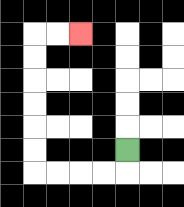{'start': '[5, 6]', 'end': '[3, 1]', 'path_directions': 'D,L,L,L,L,U,U,U,U,U,U,R,R', 'path_coordinates': '[[5, 6], [5, 7], [4, 7], [3, 7], [2, 7], [1, 7], [1, 6], [1, 5], [1, 4], [1, 3], [1, 2], [1, 1], [2, 1], [3, 1]]'}